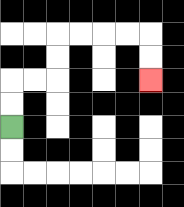{'start': '[0, 5]', 'end': '[6, 3]', 'path_directions': 'U,U,R,R,U,U,R,R,R,R,D,D', 'path_coordinates': '[[0, 5], [0, 4], [0, 3], [1, 3], [2, 3], [2, 2], [2, 1], [3, 1], [4, 1], [5, 1], [6, 1], [6, 2], [6, 3]]'}